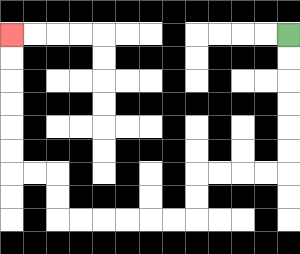{'start': '[12, 1]', 'end': '[0, 1]', 'path_directions': 'D,D,D,D,D,D,L,L,L,L,D,D,L,L,L,L,L,L,U,U,L,L,U,U,U,U,U,U', 'path_coordinates': '[[12, 1], [12, 2], [12, 3], [12, 4], [12, 5], [12, 6], [12, 7], [11, 7], [10, 7], [9, 7], [8, 7], [8, 8], [8, 9], [7, 9], [6, 9], [5, 9], [4, 9], [3, 9], [2, 9], [2, 8], [2, 7], [1, 7], [0, 7], [0, 6], [0, 5], [0, 4], [0, 3], [0, 2], [0, 1]]'}